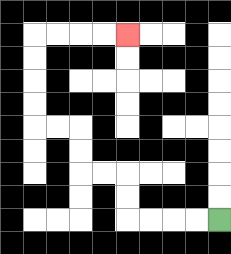{'start': '[9, 9]', 'end': '[5, 1]', 'path_directions': 'L,L,L,L,U,U,L,L,U,U,L,L,U,U,U,U,R,R,R,R', 'path_coordinates': '[[9, 9], [8, 9], [7, 9], [6, 9], [5, 9], [5, 8], [5, 7], [4, 7], [3, 7], [3, 6], [3, 5], [2, 5], [1, 5], [1, 4], [1, 3], [1, 2], [1, 1], [2, 1], [3, 1], [4, 1], [5, 1]]'}